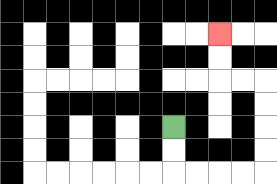{'start': '[7, 5]', 'end': '[9, 1]', 'path_directions': 'D,D,R,R,R,R,U,U,U,U,L,L,U,U', 'path_coordinates': '[[7, 5], [7, 6], [7, 7], [8, 7], [9, 7], [10, 7], [11, 7], [11, 6], [11, 5], [11, 4], [11, 3], [10, 3], [9, 3], [9, 2], [9, 1]]'}